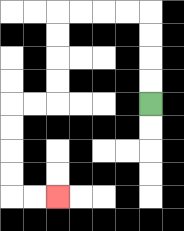{'start': '[6, 4]', 'end': '[2, 8]', 'path_directions': 'U,U,U,U,L,L,L,L,D,D,D,D,L,L,D,D,D,D,R,R', 'path_coordinates': '[[6, 4], [6, 3], [6, 2], [6, 1], [6, 0], [5, 0], [4, 0], [3, 0], [2, 0], [2, 1], [2, 2], [2, 3], [2, 4], [1, 4], [0, 4], [0, 5], [0, 6], [0, 7], [0, 8], [1, 8], [2, 8]]'}